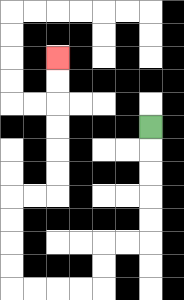{'start': '[6, 5]', 'end': '[2, 2]', 'path_directions': 'D,D,D,D,D,L,L,D,D,L,L,L,L,U,U,U,U,R,R,U,U,U,U,U,U', 'path_coordinates': '[[6, 5], [6, 6], [6, 7], [6, 8], [6, 9], [6, 10], [5, 10], [4, 10], [4, 11], [4, 12], [3, 12], [2, 12], [1, 12], [0, 12], [0, 11], [0, 10], [0, 9], [0, 8], [1, 8], [2, 8], [2, 7], [2, 6], [2, 5], [2, 4], [2, 3], [2, 2]]'}